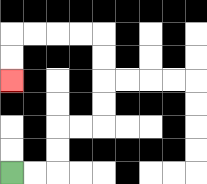{'start': '[0, 7]', 'end': '[0, 3]', 'path_directions': 'R,R,U,U,R,R,U,U,U,U,L,L,L,L,D,D', 'path_coordinates': '[[0, 7], [1, 7], [2, 7], [2, 6], [2, 5], [3, 5], [4, 5], [4, 4], [4, 3], [4, 2], [4, 1], [3, 1], [2, 1], [1, 1], [0, 1], [0, 2], [0, 3]]'}